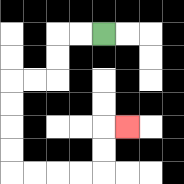{'start': '[4, 1]', 'end': '[5, 5]', 'path_directions': 'L,L,D,D,L,L,D,D,D,D,R,R,R,R,U,U,R', 'path_coordinates': '[[4, 1], [3, 1], [2, 1], [2, 2], [2, 3], [1, 3], [0, 3], [0, 4], [0, 5], [0, 6], [0, 7], [1, 7], [2, 7], [3, 7], [4, 7], [4, 6], [4, 5], [5, 5]]'}